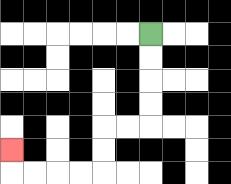{'start': '[6, 1]', 'end': '[0, 6]', 'path_directions': 'D,D,D,D,L,L,D,D,L,L,L,L,U', 'path_coordinates': '[[6, 1], [6, 2], [6, 3], [6, 4], [6, 5], [5, 5], [4, 5], [4, 6], [4, 7], [3, 7], [2, 7], [1, 7], [0, 7], [0, 6]]'}